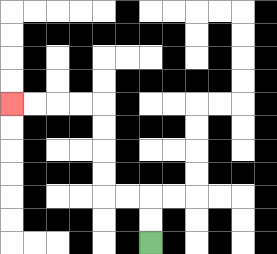{'start': '[6, 10]', 'end': '[0, 4]', 'path_directions': 'U,U,L,L,U,U,U,U,L,L,L,L', 'path_coordinates': '[[6, 10], [6, 9], [6, 8], [5, 8], [4, 8], [4, 7], [4, 6], [4, 5], [4, 4], [3, 4], [2, 4], [1, 4], [0, 4]]'}